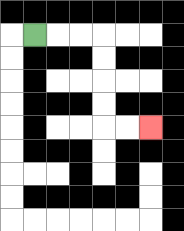{'start': '[1, 1]', 'end': '[6, 5]', 'path_directions': 'R,R,R,D,D,D,D,R,R', 'path_coordinates': '[[1, 1], [2, 1], [3, 1], [4, 1], [4, 2], [4, 3], [4, 4], [4, 5], [5, 5], [6, 5]]'}